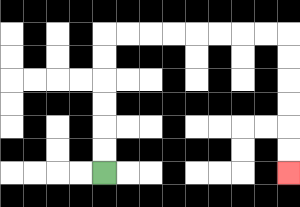{'start': '[4, 7]', 'end': '[12, 7]', 'path_directions': 'U,U,U,U,U,U,R,R,R,R,R,R,R,R,D,D,D,D,D,D', 'path_coordinates': '[[4, 7], [4, 6], [4, 5], [4, 4], [4, 3], [4, 2], [4, 1], [5, 1], [6, 1], [7, 1], [8, 1], [9, 1], [10, 1], [11, 1], [12, 1], [12, 2], [12, 3], [12, 4], [12, 5], [12, 6], [12, 7]]'}